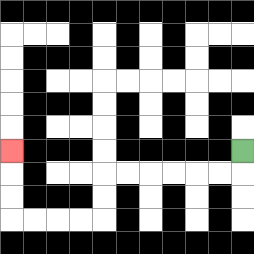{'start': '[10, 6]', 'end': '[0, 6]', 'path_directions': 'D,L,L,L,L,L,L,D,D,L,L,L,L,U,U,U', 'path_coordinates': '[[10, 6], [10, 7], [9, 7], [8, 7], [7, 7], [6, 7], [5, 7], [4, 7], [4, 8], [4, 9], [3, 9], [2, 9], [1, 9], [0, 9], [0, 8], [0, 7], [0, 6]]'}